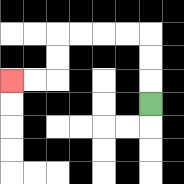{'start': '[6, 4]', 'end': '[0, 3]', 'path_directions': 'U,U,U,L,L,L,L,D,D,L,L', 'path_coordinates': '[[6, 4], [6, 3], [6, 2], [6, 1], [5, 1], [4, 1], [3, 1], [2, 1], [2, 2], [2, 3], [1, 3], [0, 3]]'}